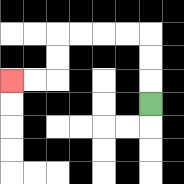{'start': '[6, 4]', 'end': '[0, 3]', 'path_directions': 'U,U,U,L,L,L,L,D,D,L,L', 'path_coordinates': '[[6, 4], [6, 3], [6, 2], [6, 1], [5, 1], [4, 1], [3, 1], [2, 1], [2, 2], [2, 3], [1, 3], [0, 3]]'}